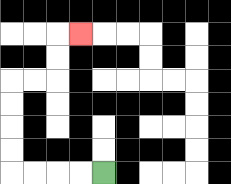{'start': '[4, 7]', 'end': '[3, 1]', 'path_directions': 'L,L,L,L,U,U,U,U,R,R,U,U,R', 'path_coordinates': '[[4, 7], [3, 7], [2, 7], [1, 7], [0, 7], [0, 6], [0, 5], [0, 4], [0, 3], [1, 3], [2, 3], [2, 2], [2, 1], [3, 1]]'}